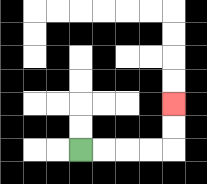{'start': '[3, 6]', 'end': '[7, 4]', 'path_directions': 'R,R,R,R,U,U', 'path_coordinates': '[[3, 6], [4, 6], [5, 6], [6, 6], [7, 6], [7, 5], [7, 4]]'}